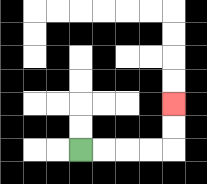{'start': '[3, 6]', 'end': '[7, 4]', 'path_directions': 'R,R,R,R,U,U', 'path_coordinates': '[[3, 6], [4, 6], [5, 6], [6, 6], [7, 6], [7, 5], [7, 4]]'}